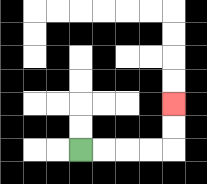{'start': '[3, 6]', 'end': '[7, 4]', 'path_directions': 'R,R,R,R,U,U', 'path_coordinates': '[[3, 6], [4, 6], [5, 6], [6, 6], [7, 6], [7, 5], [7, 4]]'}